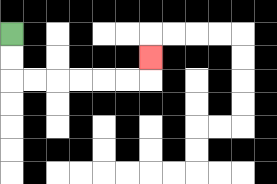{'start': '[0, 1]', 'end': '[6, 2]', 'path_directions': 'D,D,R,R,R,R,R,R,U', 'path_coordinates': '[[0, 1], [0, 2], [0, 3], [1, 3], [2, 3], [3, 3], [4, 3], [5, 3], [6, 3], [6, 2]]'}